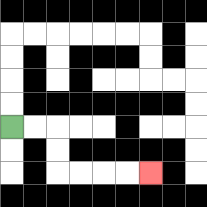{'start': '[0, 5]', 'end': '[6, 7]', 'path_directions': 'R,R,D,D,R,R,R,R', 'path_coordinates': '[[0, 5], [1, 5], [2, 5], [2, 6], [2, 7], [3, 7], [4, 7], [5, 7], [6, 7]]'}